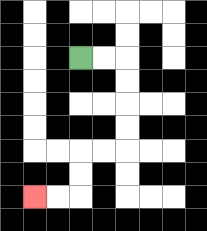{'start': '[3, 2]', 'end': '[1, 8]', 'path_directions': 'R,R,D,D,D,D,L,L,D,D,L,L', 'path_coordinates': '[[3, 2], [4, 2], [5, 2], [5, 3], [5, 4], [5, 5], [5, 6], [4, 6], [3, 6], [3, 7], [3, 8], [2, 8], [1, 8]]'}